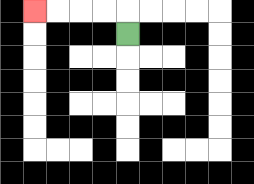{'start': '[5, 1]', 'end': '[1, 0]', 'path_directions': 'U,L,L,L,L', 'path_coordinates': '[[5, 1], [5, 0], [4, 0], [3, 0], [2, 0], [1, 0]]'}